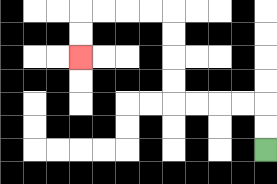{'start': '[11, 6]', 'end': '[3, 2]', 'path_directions': 'U,U,L,L,L,L,U,U,U,U,L,L,L,L,D,D', 'path_coordinates': '[[11, 6], [11, 5], [11, 4], [10, 4], [9, 4], [8, 4], [7, 4], [7, 3], [7, 2], [7, 1], [7, 0], [6, 0], [5, 0], [4, 0], [3, 0], [3, 1], [3, 2]]'}